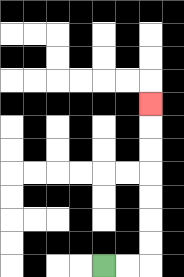{'start': '[4, 11]', 'end': '[6, 4]', 'path_directions': 'R,R,U,U,U,U,U,U,U', 'path_coordinates': '[[4, 11], [5, 11], [6, 11], [6, 10], [6, 9], [6, 8], [6, 7], [6, 6], [6, 5], [6, 4]]'}